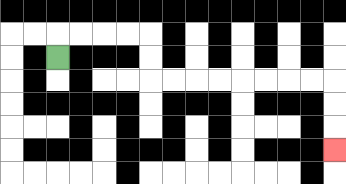{'start': '[2, 2]', 'end': '[14, 6]', 'path_directions': 'U,R,R,R,R,D,D,R,R,R,R,R,R,R,R,D,D,D', 'path_coordinates': '[[2, 2], [2, 1], [3, 1], [4, 1], [5, 1], [6, 1], [6, 2], [6, 3], [7, 3], [8, 3], [9, 3], [10, 3], [11, 3], [12, 3], [13, 3], [14, 3], [14, 4], [14, 5], [14, 6]]'}